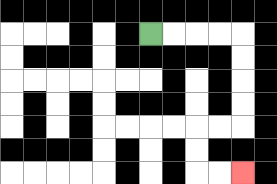{'start': '[6, 1]', 'end': '[10, 7]', 'path_directions': 'R,R,R,R,D,D,D,D,L,L,D,D,R,R', 'path_coordinates': '[[6, 1], [7, 1], [8, 1], [9, 1], [10, 1], [10, 2], [10, 3], [10, 4], [10, 5], [9, 5], [8, 5], [8, 6], [8, 7], [9, 7], [10, 7]]'}